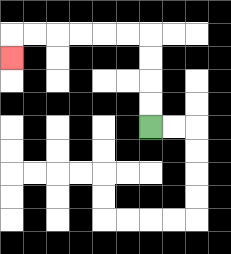{'start': '[6, 5]', 'end': '[0, 2]', 'path_directions': 'U,U,U,U,L,L,L,L,L,L,D', 'path_coordinates': '[[6, 5], [6, 4], [6, 3], [6, 2], [6, 1], [5, 1], [4, 1], [3, 1], [2, 1], [1, 1], [0, 1], [0, 2]]'}